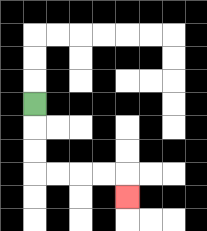{'start': '[1, 4]', 'end': '[5, 8]', 'path_directions': 'D,D,D,R,R,R,R,D', 'path_coordinates': '[[1, 4], [1, 5], [1, 6], [1, 7], [2, 7], [3, 7], [4, 7], [5, 7], [5, 8]]'}